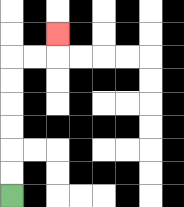{'start': '[0, 8]', 'end': '[2, 1]', 'path_directions': 'U,U,U,U,U,U,R,R,U', 'path_coordinates': '[[0, 8], [0, 7], [0, 6], [0, 5], [0, 4], [0, 3], [0, 2], [1, 2], [2, 2], [2, 1]]'}